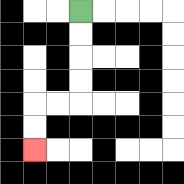{'start': '[3, 0]', 'end': '[1, 6]', 'path_directions': 'D,D,D,D,L,L,D,D', 'path_coordinates': '[[3, 0], [3, 1], [3, 2], [3, 3], [3, 4], [2, 4], [1, 4], [1, 5], [1, 6]]'}